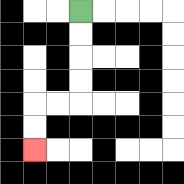{'start': '[3, 0]', 'end': '[1, 6]', 'path_directions': 'D,D,D,D,L,L,D,D', 'path_coordinates': '[[3, 0], [3, 1], [3, 2], [3, 3], [3, 4], [2, 4], [1, 4], [1, 5], [1, 6]]'}